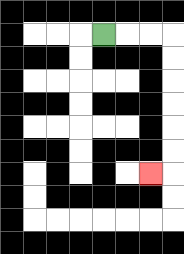{'start': '[4, 1]', 'end': '[6, 7]', 'path_directions': 'R,R,R,D,D,D,D,D,D,L', 'path_coordinates': '[[4, 1], [5, 1], [6, 1], [7, 1], [7, 2], [7, 3], [7, 4], [7, 5], [7, 6], [7, 7], [6, 7]]'}